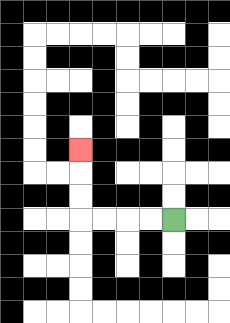{'start': '[7, 9]', 'end': '[3, 6]', 'path_directions': 'L,L,L,L,U,U,U', 'path_coordinates': '[[7, 9], [6, 9], [5, 9], [4, 9], [3, 9], [3, 8], [3, 7], [3, 6]]'}